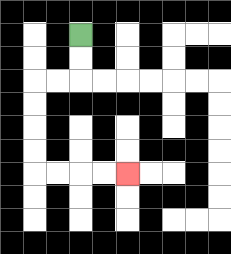{'start': '[3, 1]', 'end': '[5, 7]', 'path_directions': 'D,D,L,L,D,D,D,D,R,R,R,R', 'path_coordinates': '[[3, 1], [3, 2], [3, 3], [2, 3], [1, 3], [1, 4], [1, 5], [1, 6], [1, 7], [2, 7], [3, 7], [4, 7], [5, 7]]'}